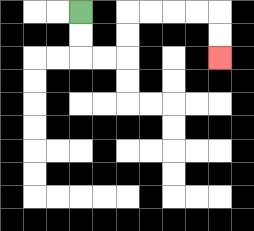{'start': '[3, 0]', 'end': '[9, 2]', 'path_directions': 'D,D,R,R,U,U,R,R,R,R,D,D', 'path_coordinates': '[[3, 0], [3, 1], [3, 2], [4, 2], [5, 2], [5, 1], [5, 0], [6, 0], [7, 0], [8, 0], [9, 0], [9, 1], [9, 2]]'}